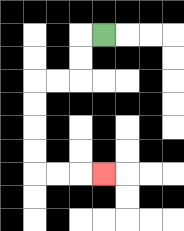{'start': '[4, 1]', 'end': '[4, 7]', 'path_directions': 'L,D,D,L,L,D,D,D,D,R,R,R', 'path_coordinates': '[[4, 1], [3, 1], [3, 2], [3, 3], [2, 3], [1, 3], [1, 4], [1, 5], [1, 6], [1, 7], [2, 7], [3, 7], [4, 7]]'}